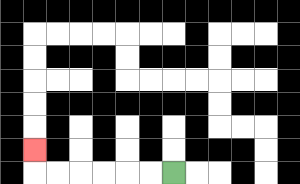{'start': '[7, 7]', 'end': '[1, 6]', 'path_directions': 'L,L,L,L,L,L,U', 'path_coordinates': '[[7, 7], [6, 7], [5, 7], [4, 7], [3, 7], [2, 7], [1, 7], [1, 6]]'}